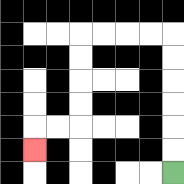{'start': '[7, 7]', 'end': '[1, 6]', 'path_directions': 'U,U,U,U,U,U,L,L,L,L,D,D,D,D,L,L,D', 'path_coordinates': '[[7, 7], [7, 6], [7, 5], [7, 4], [7, 3], [7, 2], [7, 1], [6, 1], [5, 1], [4, 1], [3, 1], [3, 2], [3, 3], [3, 4], [3, 5], [2, 5], [1, 5], [1, 6]]'}